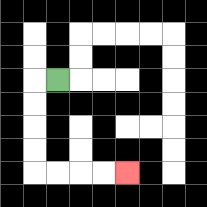{'start': '[2, 3]', 'end': '[5, 7]', 'path_directions': 'L,D,D,D,D,R,R,R,R', 'path_coordinates': '[[2, 3], [1, 3], [1, 4], [1, 5], [1, 6], [1, 7], [2, 7], [3, 7], [4, 7], [5, 7]]'}